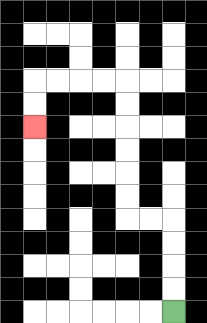{'start': '[7, 13]', 'end': '[1, 5]', 'path_directions': 'U,U,U,U,L,L,U,U,U,U,U,U,L,L,L,L,D,D', 'path_coordinates': '[[7, 13], [7, 12], [7, 11], [7, 10], [7, 9], [6, 9], [5, 9], [5, 8], [5, 7], [5, 6], [5, 5], [5, 4], [5, 3], [4, 3], [3, 3], [2, 3], [1, 3], [1, 4], [1, 5]]'}